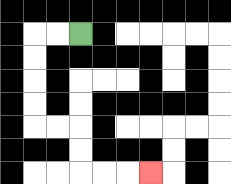{'start': '[3, 1]', 'end': '[6, 7]', 'path_directions': 'L,L,D,D,D,D,R,R,D,D,R,R,R', 'path_coordinates': '[[3, 1], [2, 1], [1, 1], [1, 2], [1, 3], [1, 4], [1, 5], [2, 5], [3, 5], [3, 6], [3, 7], [4, 7], [5, 7], [6, 7]]'}